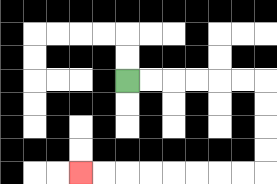{'start': '[5, 3]', 'end': '[3, 7]', 'path_directions': 'R,R,R,R,R,R,D,D,D,D,L,L,L,L,L,L,L,L', 'path_coordinates': '[[5, 3], [6, 3], [7, 3], [8, 3], [9, 3], [10, 3], [11, 3], [11, 4], [11, 5], [11, 6], [11, 7], [10, 7], [9, 7], [8, 7], [7, 7], [6, 7], [5, 7], [4, 7], [3, 7]]'}